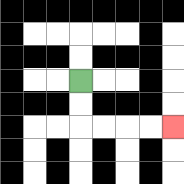{'start': '[3, 3]', 'end': '[7, 5]', 'path_directions': 'D,D,R,R,R,R', 'path_coordinates': '[[3, 3], [3, 4], [3, 5], [4, 5], [5, 5], [6, 5], [7, 5]]'}